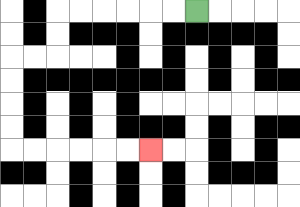{'start': '[8, 0]', 'end': '[6, 6]', 'path_directions': 'L,L,L,L,L,L,D,D,L,L,D,D,D,D,R,R,R,R,R,R', 'path_coordinates': '[[8, 0], [7, 0], [6, 0], [5, 0], [4, 0], [3, 0], [2, 0], [2, 1], [2, 2], [1, 2], [0, 2], [0, 3], [0, 4], [0, 5], [0, 6], [1, 6], [2, 6], [3, 6], [4, 6], [5, 6], [6, 6]]'}